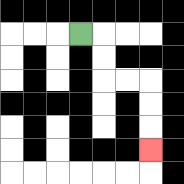{'start': '[3, 1]', 'end': '[6, 6]', 'path_directions': 'R,D,D,R,R,D,D,D', 'path_coordinates': '[[3, 1], [4, 1], [4, 2], [4, 3], [5, 3], [6, 3], [6, 4], [6, 5], [6, 6]]'}